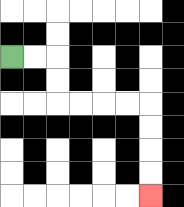{'start': '[0, 2]', 'end': '[6, 8]', 'path_directions': 'R,R,D,D,R,R,R,R,D,D,D,D', 'path_coordinates': '[[0, 2], [1, 2], [2, 2], [2, 3], [2, 4], [3, 4], [4, 4], [5, 4], [6, 4], [6, 5], [6, 6], [6, 7], [6, 8]]'}